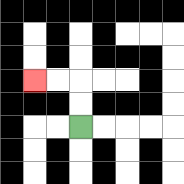{'start': '[3, 5]', 'end': '[1, 3]', 'path_directions': 'U,U,L,L', 'path_coordinates': '[[3, 5], [3, 4], [3, 3], [2, 3], [1, 3]]'}